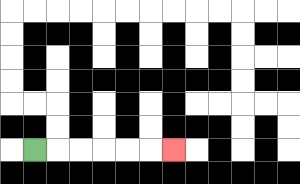{'start': '[1, 6]', 'end': '[7, 6]', 'path_directions': 'R,R,R,R,R,R', 'path_coordinates': '[[1, 6], [2, 6], [3, 6], [4, 6], [5, 6], [6, 6], [7, 6]]'}